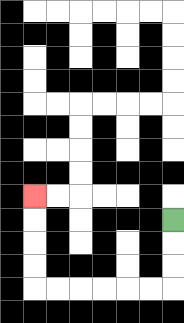{'start': '[7, 9]', 'end': '[1, 8]', 'path_directions': 'D,D,D,L,L,L,L,L,L,U,U,U,U', 'path_coordinates': '[[7, 9], [7, 10], [7, 11], [7, 12], [6, 12], [5, 12], [4, 12], [3, 12], [2, 12], [1, 12], [1, 11], [1, 10], [1, 9], [1, 8]]'}